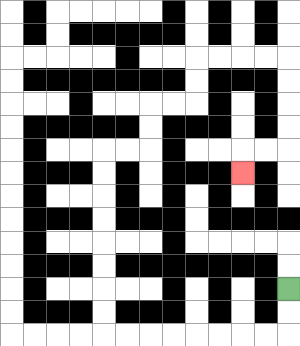{'start': '[12, 12]', 'end': '[10, 7]', 'path_directions': 'D,D,L,L,L,L,L,L,L,L,U,U,U,U,U,U,U,U,R,R,U,U,R,R,U,U,R,R,R,R,D,D,D,D,L,L,D', 'path_coordinates': '[[12, 12], [12, 13], [12, 14], [11, 14], [10, 14], [9, 14], [8, 14], [7, 14], [6, 14], [5, 14], [4, 14], [4, 13], [4, 12], [4, 11], [4, 10], [4, 9], [4, 8], [4, 7], [4, 6], [5, 6], [6, 6], [6, 5], [6, 4], [7, 4], [8, 4], [8, 3], [8, 2], [9, 2], [10, 2], [11, 2], [12, 2], [12, 3], [12, 4], [12, 5], [12, 6], [11, 6], [10, 6], [10, 7]]'}